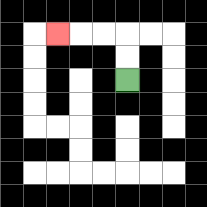{'start': '[5, 3]', 'end': '[2, 1]', 'path_directions': 'U,U,L,L,L', 'path_coordinates': '[[5, 3], [5, 2], [5, 1], [4, 1], [3, 1], [2, 1]]'}